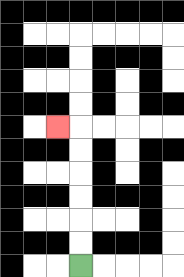{'start': '[3, 11]', 'end': '[2, 5]', 'path_directions': 'U,U,U,U,U,U,L', 'path_coordinates': '[[3, 11], [3, 10], [3, 9], [3, 8], [3, 7], [3, 6], [3, 5], [2, 5]]'}